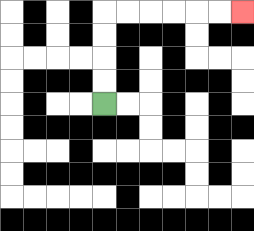{'start': '[4, 4]', 'end': '[10, 0]', 'path_directions': 'U,U,U,U,R,R,R,R,R,R', 'path_coordinates': '[[4, 4], [4, 3], [4, 2], [4, 1], [4, 0], [5, 0], [6, 0], [7, 0], [8, 0], [9, 0], [10, 0]]'}